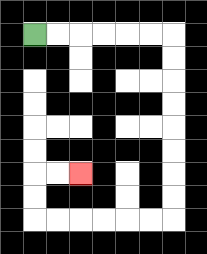{'start': '[1, 1]', 'end': '[3, 7]', 'path_directions': 'R,R,R,R,R,R,D,D,D,D,D,D,D,D,L,L,L,L,L,L,U,U,R,R', 'path_coordinates': '[[1, 1], [2, 1], [3, 1], [4, 1], [5, 1], [6, 1], [7, 1], [7, 2], [7, 3], [7, 4], [7, 5], [7, 6], [7, 7], [7, 8], [7, 9], [6, 9], [5, 9], [4, 9], [3, 9], [2, 9], [1, 9], [1, 8], [1, 7], [2, 7], [3, 7]]'}